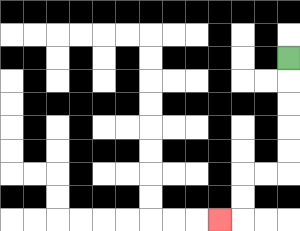{'start': '[12, 2]', 'end': '[9, 9]', 'path_directions': 'D,D,D,D,D,L,L,D,D,L', 'path_coordinates': '[[12, 2], [12, 3], [12, 4], [12, 5], [12, 6], [12, 7], [11, 7], [10, 7], [10, 8], [10, 9], [9, 9]]'}